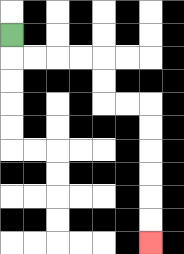{'start': '[0, 1]', 'end': '[6, 10]', 'path_directions': 'D,R,R,R,R,D,D,R,R,D,D,D,D,D,D', 'path_coordinates': '[[0, 1], [0, 2], [1, 2], [2, 2], [3, 2], [4, 2], [4, 3], [4, 4], [5, 4], [6, 4], [6, 5], [6, 6], [6, 7], [6, 8], [6, 9], [6, 10]]'}